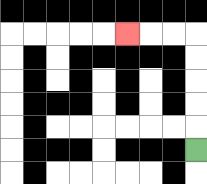{'start': '[8, 6]', 'end': '[5, 1]', 'path_directions': 'U,U,U,U,U,L,L,L', 'path_coordinates': '[[8, 6], [8, 5], [8, 4], [8, 3], [8, 2], [8, 1], [7, 1], [6, 1], [5, 1]]'}